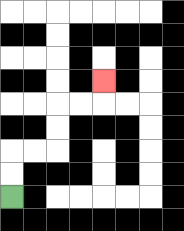{'start': '[0, 8]', 'end': '[4, 3]', 'path_directions': 'U,U,R,R,U,U,R,R,U', 'path_coordinates': '[[0, 8], [0, 7], [0, 6], [1, 6], [2, 6], [2, 5], [2, 4], [3, 4], [4, 4], [4, 3]]'}